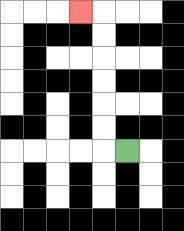{'start': '[5, 6]', 'end': '[3, 0]', 'path_directions': 'L,U,U,U,U,U,U,L', 'path_coordinates': '[[5, 6], [4, 6], [4, 5], [4, 4], [4, 3], [4, 2], [4, 1], [4, 0], [3, 0]]'}